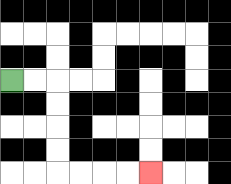{'start': '[0, 3]', 'end': '[6, 7]', 'path_directions': 'R,R,D,D,D,D,R,R,R,R', 'path_coordinates': '[[0, 3], [1, 3], [2, 3], [2, 4], [2, 5], [2, 6], [2, 7], [3, 7], [4, 7], [5, 7], [6, 7]]'}